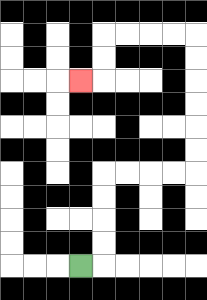{'start': '[3, 11]', 'end': '[3, 3]', 'path_directions': 'R,U,U,U,U,R,R,R,R,U,U,U,U,U,U,L,L,L,L,D,D,L', 'path_coordinates': '[[3, 11], [4, 11], [4, 10], [4, 9], [4, 8], [4, 7], [5, 7], [6, 7], [7, 7], [8, 7], [8, 6], [8, 5], [8, 4], [8, 3], [8, 2], [8, 1], [7, 1], [6, 1], [5, 1], [4, 1], [4, 2], [4, 3], [3, 3]]'}